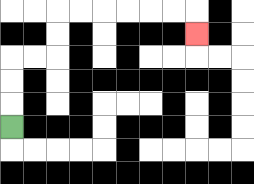{'start': '[0, 5]', 'end': '[8, 1]', 'path_directions': 'U,U,U,R,R,U,U,R,R,R,R,R,R,D', 'path_coordinates': '[[0, 5], [0, 4], [0, 3], [0, 2], [1, 2], [2, 2], [2, 1], [2, 0], [3, 0], [4, 0], [5, 0], [6, 0], [7, 0], [8, 0], [8, 1]]'}